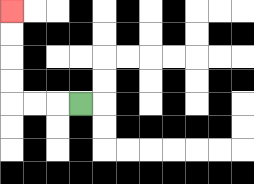{'start': '[3, 4]', 'end': '[0, 0]', 'path_directions': 'L,L,L,U,U,U,U', 'path_coordinates': '[[3, 4], [2, 4], [1, 4], [0, 4], [0, 3], [0, 2], [0, 1], [0, 0]]'}